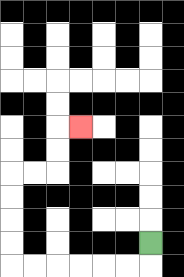{'start': '[6, 10]', 'end': '[3, 5]', 'path_directions': 'D,L,L,L,L,L,L,U,U,U,U,R,R,U,U,R', 'path_coordinates': '[[6, 10], [6, 11], [5, 11], [4, 11], [3, 11], [2, 11], [1, 11], [0, 11], [0, 10], [0, 9], [0, 8], [0, 7], [1, 7], [2, 7], [2, 6], [2, 5], [3, 5]]'}